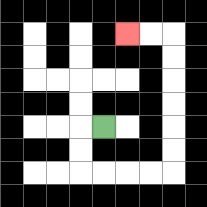{'start': '[4, 5]', 'end': '[5, 1]', 'path_directions': 'L,D,D,R,R,R,R,U,U,U,U,U,U,L,L', 'path_coordinates': '[[4, 5], [3, 5], [3, 6], [3, 7], [4, 7], [5, 7], [6, 7], [7, 7], [7, 6], [7, 5], [7, 4], [7, 3], [7, 2], [7, 1], [6, 1], [5, 1]]'}